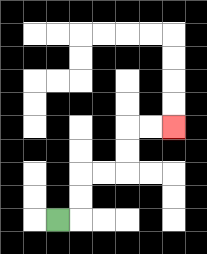{'start': '[2, 9]', 'end': '[7, 5]', 'path_directions': 'R,U,U,R,R,U,U,R,R', 'path_coordinates': '[[2, 9], [3, 9], [3, 8], [3, 7], [4, 7], [5, 7], [5, 6], [5, 5], [6, 5], [7, 5]]'}